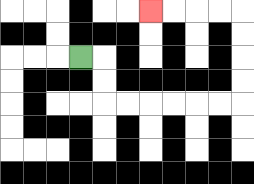{'start': '[3, 2]', 'end': '[6, 0]', 'path_directions': 'R,D,D,R,R,R,R,R,R,U,U,U,U,L,L,L,L', 'path_coordinates': '[[3, 2], [4, 2], [4, 3], [4, 4], [5, 4], [6, 4], [7, 4], [8, 4], [9, 4], [10, 4], [10, 3], [10, 2], [10, 1], [10, 0], [9, 0], [8, 0], [7, 0], [6, 0]]'}